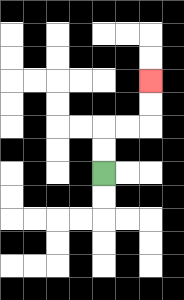{'start': '[4, 7]', 'end': '[6, 3]', 'path_directions': 'U,U,R,R,U,U', 'path_coordinates': '[[4, 7], [4, 6], [4, 5], [5, 5], [6, 5], [6, 4], [6, 3]]'}